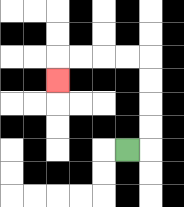{'start': '[5, 6]', 'end': '[2, 3]', 'path_directions': 'R,U,U,U,U,L,L,L,L,D', 'path_coordinates': '[[5, 6], [6, 6], [6, 5], [6, 4], [6, 3], [6, 2], [5, 2], [4, 2], [3, 2], [2, 2], [2, 3]]'}